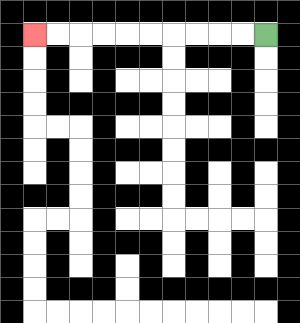{'start': '[11, 1]', 'end': '[1, 1]', 'path_directions': 'L,L,L,L,L,L,L,L,L,L', 'path_coordinates': '[[11, 1], [10, 1], [9, 1], [8, 1], [7, 1], [6, 1], [5, 1], [4, 1], [3, 1], [2, 1], [1, 1]]'}